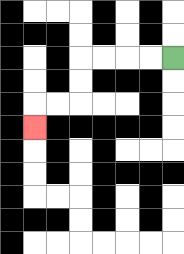{'start': '[7, 2]', 'end': '[1, 5]', 'path_directions': 'L,L,L,L,D,D,L,L,D', 'path_coordinates': '[[7, 2], [6, 2], [5, 2], [4, 2], [3, 2], [3, 3], [3, 4], [2, 4], [1, 4], [1, 5]]'}